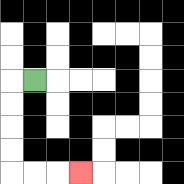{'start': '[1, 3]', 'end': '[3, 7]', 'path_directions': 'L,D,D,D,D,R,R,R', 'path_coordinates': '[[1, 3], [0, 3], [0, 4], [0, 5], [0, 6], [0, 7], [1, 7], [2, 7], [3, 7]]'}